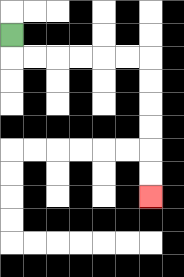{'start': '[0, 1]', 'end': '[6, 8]', 'path_directions': 'D,R,R,R,R,R,R,D,D,D,D,D,D', 'path_coordinates': '[[0, 1], [0, 2], [1, 2], [2, 2], [3, 2], [4, 2], [5, 2], [6, 2], [6, 3], [6, 4], [6, 5], [6, 6], [6, 7], [6, 8]]'}